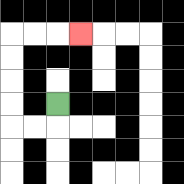{'start': '[2, 4]', 'end': '[3, 1]', 'path_directions': 'D,L,L,U,U,U,U,R,R,R', 'path_coordinates': '[[2, 4], [2, 5], [1, 5], [0, 5], [0, 4], [0, 3], [0, 2], [0, 1], [1, 1], [2, 1], [3, 1]]'}